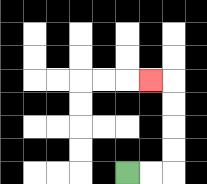{'start': '[5, 7]', 'end': '[6, 3]', 'path_directions': 'R,R,U,U,U,U,L', 'path_coordinates': '[[5, 7], [6, 7], [7, 7], [7, 6], [7, 5], [7, 4], [7, 3], [6, 3]]'}